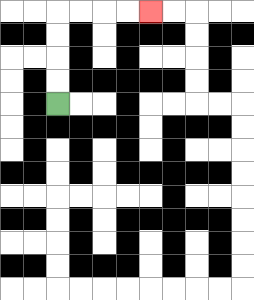{'start': '[2, 4]', 'end': '[6, 0]', 'path_directions': 'U,U,U,U,R,R,R,R', 'path_coordinates': '[[2, 4], [2, 3], [2, 2], [2, 1], [2, 0], [3, 0], [4, 0], [5, 0], [6, 0]]'}